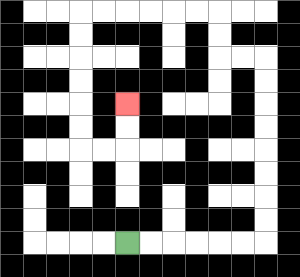{'start': '[5, 10]', 'end': '[5, 4]', 'path_directions': 'R,R,R,R,R,R,U,U,U,U,U,U,U,U,L,L,U,U,L,L,L,L,L,L,D,D,D,D,D,D,R,R,U,U', 'path_coordinates': '[[5, 10], [6, 10], [7, 10], [8, 10], [9, 10], [10, 10], [11, 10], [11, 9], [11, 8], [11, 7], [11, 6], [11, 5], [11, 4], [11, 3], [11, 2], [10, 2], [9, 2], [9, 1], [9, 0], [8, 0], [7, 0], [6, 0], [5, 0], [4, 0], [3, 0], [3, 1], [3, 2], [3, 3], [3, 4], [3, 5], [3, 6], [4, 6], [5, 6], [5, 5], [5, 4]]'}